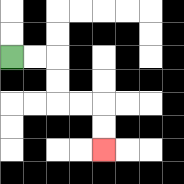{'start': '[0, 2]', 'end': '[4, 6]', 'path_directions': 'R,R,D,D,R,R,D,D', 'path_coordinates': '[[0, 2], [1, 2], [2, 2], [2, 3], [2, 4], [3, 4], [4, 4], [4, 5], [4, 6]]'}